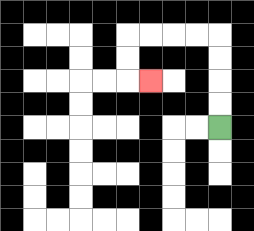{'start': '[9, 5]', 'end': '[6, 3]', 'path_directions': 'U,U,U,U,L,L,L,L,D,D,R', 'path_coordinates': '[[9, 5], [9, 4], [9, 3], [9, 2], [9, 1], [8, 1], [7, 1], [6, 1], [5, 1], [5, 2], [5, 3], [6, 3]]'}